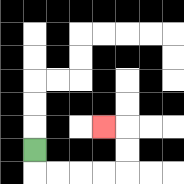{'start': '[1, 6]', 'end': '[4, 5]', 'path_directions': 'D,R,R,R,R,U,U,L', 'path_coordinates': '[[1, 6], [1, 7], [2, 7], [3, 7], [4, 7], [5, 7], [5, 6], [5, 5], [4, 5]]'}